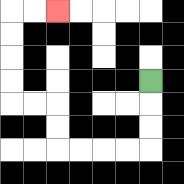{'start': '[6, 3]', 'end': '[2, 0]', 'path_directions': 'D,D,D,L,L,L,L,U,U,L,L,U,U,U,U,R,R', 'path_coordinates': '[[6, 3], [6, 4], [6, 5], [6, 6], [5, 6], [4, 6], [3, 6], [2, 6], [2, 5], [2, 4], [1, 4], [0, 4], [0, 3], [0, 2], [0, 1], [0, 0], [1, 0], [2, 0]]'}